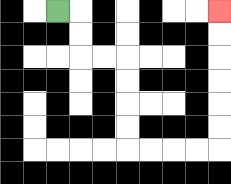{'start': '[2, 0]', 'end': '[9, 0]', 'path_directions': 'R,D,D,R,R,D,D,D,D,R,R,R,R,U,U,U,U,U,U', 'path_coordinates': '[[2, 0], [3, 0], [3, 1], [3, 2], [4, 2], [5, 2], [5, 3], [5, 4], [5, 5], [5, 6], [6, 6], [7, 6], [8, 6], [9, 6], [9, 5], [9, 4], [9, 3], [9, 2], [9, 1], [9, 0]]'}